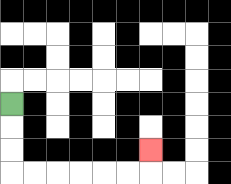{'start': '[0, 4]', 'end': '[6, 6]', 'path_directions': 'D,D,D,R,R,R,R,R,R,U', 'path_coordinates': '[[0, 4], [0, 5], [0, 6], [0, 7], [1, 7], [2, 7], [3, 7], [4, 7], [5, 7], [6, 7], [6, 6]]'}